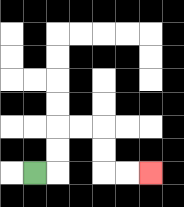{'start': '[1, 7]', 'end': '[6, 7]', 'path_directions': 'R,U,U,R,R,D,D,R,R', 'path_coordinates': '[[1, 7], [2, 7], [2, 6], [2, 5], [3, 5], [4, 5], [4, 6], [4, 7], [5, 7], [6, 7]]'}